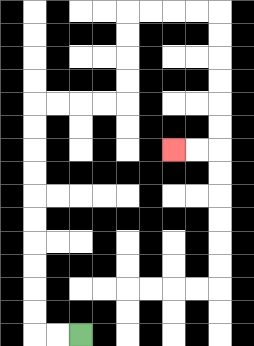{'start': '[3, 14]', 'end': '[7, 6]', 'path_directions': 'L,L,U,U,U,U,U,U,U,U,U,U,R,R,R,R,U,U,U,U,R,R,R,R,D,D,D,D,D,D,L,L', 'path_coordinates': '[[3, 14], [2, 14], [1, 14], [1, 13], [1, 12], [1, 11], [1, 10], [1, 9], [1, 8], [1, 7], [1, 6], [1, 5], [1, 4], [2, 4], [3, 4], [4, 4], [5, 4], [5, 3], [5, 2], [5, 1], [5, 0], [6, 0], [7, 0], [8, 0], [9, 0], [9, 1], [9, 2], [9, 3], [9, 4], [9, 5], [9, 6], [8, 6], [7, 6]]'}